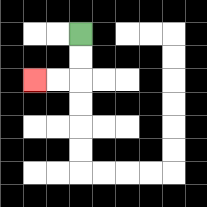{'start': '[3, 1]', 'end': '[1, 3]', 'path_directions': 'D,D,L,L', 'path_coordinates': '[[3, 1], [3, 2], [3, 3], [2, 3], [1, 3]]'}